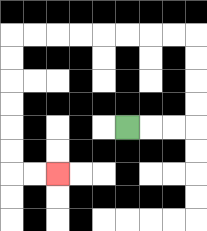{'start': '[5, 5]', 'end': '[2, 7]', 'path_directions': 'R,R,R,U,U,U,U,L,L,L,L,L,L,L,L,D,D,D,D,D,D,R,R', 'path_coordinates': '[[5, 5], [6, 5], [7, 5], [8, 5], [8, 4], [8, 3], [8, 2], [8, 1], [7, 1], [6, 1], [5, 1], [4, 1], [3, 1], [2, 1], [1, 1], [0, 1], [0, 2], [0, 3], [0, 4], [0, 5], [0, 6], [0, 7], [1, 7], [2, 7]]'}